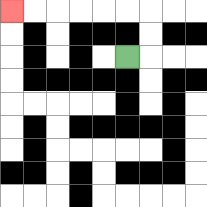{'start': '[5, 2]', 'end': '[0, 0]', 'path_directions': 'R,U,U,L,L,L,L,L,L', 'path_coordinates': '[[5, 2], [6, 2], [6, 1], [6, 0], [5, 0], [4, 0], [3, 0], [2, 0], [1, 0], [0, 0]]'}